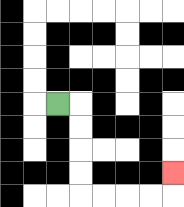{'start': '[2, 4]', 'end': '[7, 7]', 'path_directions': 'R,D,D,D,D,R,R,R,R,U', 'path_coordinates': '[[2, 4], [3, 4], [3, 5], [3, 6], [3, 7], [3, 8], [4, 8], [5, 8], [6, 8], [7, 8], [7, 7]]'}